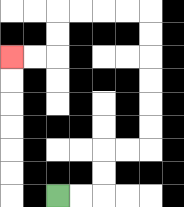{'start': '[2, 8]', 'end': '[0, 2]', 'path_directions': 'R,R,U,U,R,R,U,U,U,U,U,U,L,L,L,L,D,D,L,L', 'path_coordinates': '[[2, 8], [3, 8], [4, 8], [4, 7], [4, 6], [5, 6], [6, 6], [6, 5], [6, 4], [6, 3], [6, 2], [6, 1], [6, 0], [5, 0], [4, 0], [3, 0], [2, 0], [2, 1], [2, 2], [1, 2], [0, 2]]'}